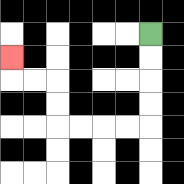{'start': '[6, 1]', 'end': '[0, 2]', 'path_directions': 'D,D,D,D,L,L,L,L,U,U,L,L,U', 'path_coordinates': '[[6, 1], [6, 2], [6, 3], [6, 4], [6, 5], [5, 5], [4, 5], [3, 5], [2, 5], [2, 4], [2, 3], [1, 3], [0, 3], [0, 2]]'}